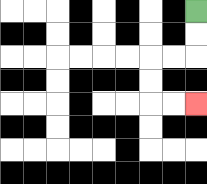{'start': '[8, 0]', 'end': '[8, 4]', 'path_directions': 'D,D,L,L,D,D,R,R', 'path_coordinates': '[[8, 0], [8, 1], [8, 2], [7, 2], [6, 2], [6, 3], [6, 4], [7, 4], [8, 4]]'}